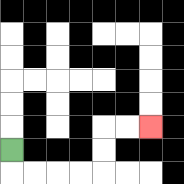{'start': '[0, 6]', 'end': '[6, 5]', 'path_directions': 'D,R,R,R,R,U,U,R,R', 'path_coordinates': '[[0, 6], [0, 7], [1, 7], [2, 7], [3, 7], [4, 7], [4, 6], [4, 5], [5, 5], [6, 5]]'}